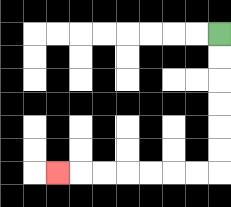{'start': '[9, 1]', 'end': '[2, 7]', 'path_directions': 'D,D,D,D,D,D,L,L,L,L,L,L,L', 'path_coordinates': '[[9, 1], [9, 2], [9, 3], [9, 4], [9, 5], [9, 6], [9, 7], [8, 7], [7, 7], [6, 7], [5, 7], [4, 7], [3, 7], [2, 7]]'}